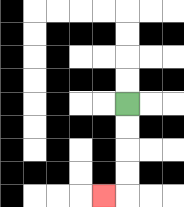{'start': '[5, 4]', 'end': '[4, 8]', 'path_directions': 'D,D,D,D,L', 'path_coordinates': '[[5, 4], [5, 5], [5, 6], [5, 7], [5, 8], [4, 8]]'}